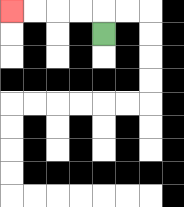{'start': '[4, 1]', 'end': '[0, 0]', 'path_directions': 'U,L,L,L,L', 'path_coordinates': '[[4, 1], [4, 0], [3, 0], [2, 0], [1, 0], [0, 0]]'}